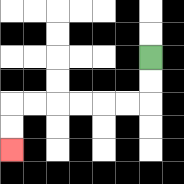{'start': '[6, 2]', 'end': '[0, 6]', 'path_directions': 'D,D,L,L,L,L,L,L,D,D', 'path_coordinates': '[[6, 2], [6, 3], [6, 4], [5, 4], [4, 4], [3, 4], [2, 4], [1, 4], [0, 4], [0, 5], [0, 6]]'}